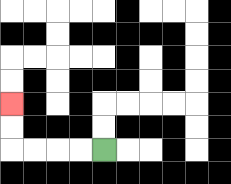{'start': '[4, 6]', 'end': '[0, 4]', 'path_directions': 'L,L,L,L,U,U', 'path_coordinates': '[[4, 6], [3, 6], [2, 6], [1, 6], [0, 6], [0, 5], [0, 4]]'}